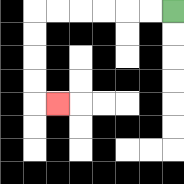{'start': '[7, 0]', 'end': '[2, 4]', 'path_directions': 'L,L,L,L,L,L,D,D,D,D,R', 'path_coordinates': '[[7, 0], [6, 0], [5, 0], [4, 0], [3, 0], [2, 0], [1, 0], [1, 1], [1, 2], [1, 3], [1, 4], [2, 4]]'}